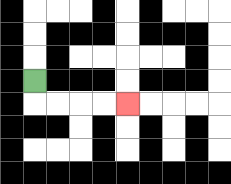{'start': '[1, 3]', 'end': '[5, 4]', 'path_directions': 'D,R,R,R,R', 'path_coordinates': '[[1, 3], [1, 4], [2, 4], [3, 4], [4, 4], [5, 4]]'}